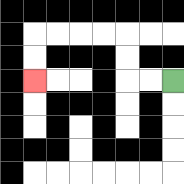{'start': '[7, 3]', 'end': '[1, 3]', 'path_directions': 'L,L,U,U,L,L,L,L,D,D', 'path_coordinates': '[[7, 3], [6, 3], [5, 3], [5, 2], [5, 1], [4, 1], [3, 1], [2, 1], [1, 1], [1, 2], [1, 3]]'}